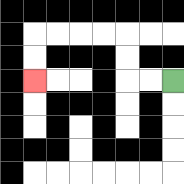{'start': '[7, 3]', 'end': '[1, 3]', 'path_directions': 'L,L,U,U,L,L,L,L,D,D', 'path_coordinates': '[[7, 3], [6, 3], [5, 3], [5, 2], [5, 1], [4, 1], [3, 1], [2, 1], [1, 1], [1, 2], [1, 3]]'}